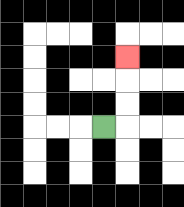{'start': '[4, 5]', 'end': '[5, 2]', 'path_directions': 'R,U,U,U', 'path_coordinates': '[[4, 5], [5, 5], [5, 4], [5, 3], [5, 2]]'}